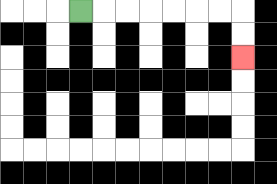{'start': '[3, 0]', 'end': '[10, 2]', 'path_directions': 'R,R,R,R,R,R,R,D,D', 'path_coordinates': '[[3, 0], [4, 0], [5, 0], [6, 0], [7, 0], [8, 0], [9, 0], [10, 0], [10, 1], [10, 2]]'}